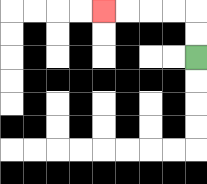{'start': '[8, 2]', 'end': '[4, 0]', 'path_directions': 'U,U,L,L,L,L', 'path_coordinates': '[[8, 2], [8, 1], [8, 0], [7, 0], [6, 0], [5, 0], [4, 0]]'}